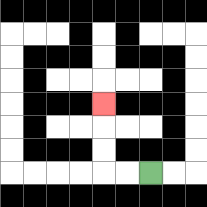{'start': '[6, 7]', 'end': '[4, 4]', 'path_directions': 'L,L,U,U,U', 'path_coordinates': '[[6, 7], [5, 7], [4, 7], [4, 6], [4, 5], [4, 4]]'}